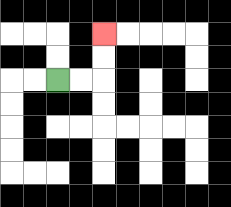{'start': '[2, 3]', 'end': '[4, 1]', 'path_directions': 'R,R,U,U', 'path_coordinates': '[[2, 3], [3, 3], [4, 3], [4, 2], [4, 1]]'}